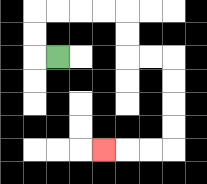{'start': '[2, 2]', 'end': '[4, 6]', 'path_directions': 'L,U,U,R,R,R,R,D,D,R,R,D,D,D,D,L,L,L', 'path_coordinates': '[[2, 2], [1, 2], [1, 1], [1, 0], [2, 0], [3, 0], [4, 0], [5, 0], [5, 1], [5, 2], [6, 2], [7, 2], [7, 3], [7, 4], [7, 5], [7, 6], [6, 6], [5, 6], [4, 6]]'}